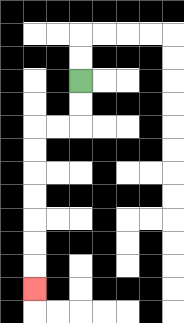{'start': '[3, 3]', 'end': '[1, 12]', 'path_directions': 'D,D,L,L,D,D,D,D,D,D,D', 'path_coordinates': '[[3, 3], [3, 4], [3, 5], [2, 5], [1, 5], [1, 6], [1, 7], [1, 8], [1, 9], [1, 10], [1, 11], [1, 12]]'}